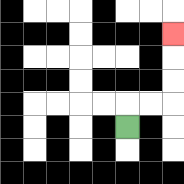{'start': '[5, 5]', 'end': '[7, 1]', 'path_directions': 'U,R,R,U,U,U', 'path_coordinates': '[[5, 5], [5, 4], [6, 4], [7, 4], [7, 3], [7, 2], [7, 1]]'}